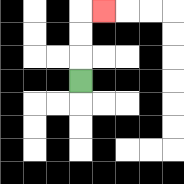{'start': '[3, 3]', 'end': '[4, 0]', 'path_directions': 'U,U,U,R', 'path_coordinates': '[[3, 3], [3, 2], [3, 1], [3, 0], [4, 0]]'}